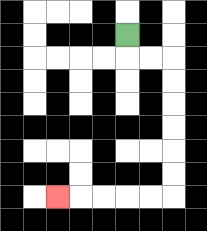{'start': '[5, 1]', 'end': '[2, 8]', 'path_directions': 'D,R,R,D,D,D,D,D,D,L,L,L,L,L', 'path_coordinates': '[[5, 1], [5, 2], [6, 2], [7, 2], [7, 3], [7, 4], [7, 5], [7, 6], [7, 7], [7, 8], [6, 8], [5, 8], [4, 8], [3, 8], [2, 8]]'}